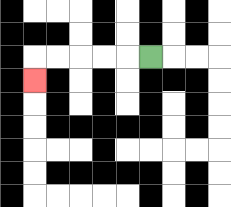{'start': '[6, 2]', 'end': '[1, 3]', 'path_directions': 'L,L,L,L,L,D', 'path_coordinates': '[[6, 2], [5, 2], [4, 2], [3, 2], [2, 2], [1, 2], [1, 3]]'}